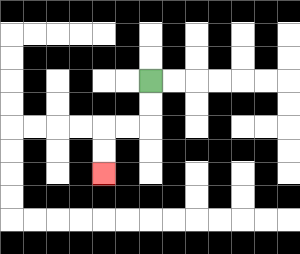{'start': '[6, 3]', 'end': '[4, 7]', 'path_directions': 'D,D,L,L,D,D', 'path_coordinates': '[[6, 3], [6, 4], [6, 5], [5, 5], [4, 5], [4, 6], [4, 7]]'}